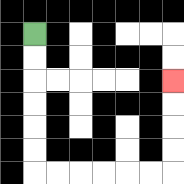{'start': '[1, 1]', 'end': '[7, 3]', 'path_directions': 'D,D,D,D,D,D,R,R,R,R,R,R,U,U,U,U', 'path_coordinates': '[[1, 1], [1, 2], [1, 3], [1, 4], [1, 5], [1, 6], [1, 7], [2, 7], [3, 7], [4, 7], [5, 7], [6, 7], [7, 7], [7, 6], [7, 5], [7, 4], [7, 3]]'}